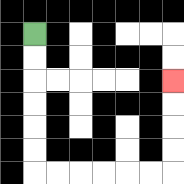{'start': '[1, 1]', 'end': '[7, 3]', 'path_directions': 'D,D,D,D,D,D,R,R,R,R,R,R,U,U,U,U', 'path_coordinates': '[[1, 1], [1, 2], [1, 3], [1, 4], [1, 5], [1, 6], [1, 7], [2, 7], [3, 7], [4, 7], [5, 7], [6, 7], [7, 7], [7, 6], [7, 5], [7, 4], [7, 3]]'}